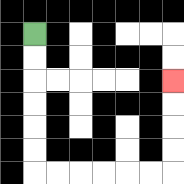{'start': '[1, 1]', 'end': '[7, 3]', 'path_directions': 'D,D,D,D,D,D,R,R,R,R,R,R,U,U,U,U', 'path_coordinates': '[[1, 1], [1, 2], [1, 3], [1, 4], [1, 5], [1, 6], [1, 7], [2, 7], [3, 7], [4, 7], [5, 7], [6, 7], [7, 7], [7, 6], [7, 5], [7, 4], [7, 3]]'}